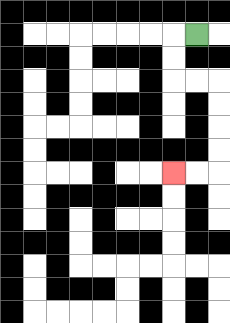{'start': '[8, 1]', 'end': '[7, 7]', 'path_directions': 'L,D,D,R,R,D,D,D,D,L,L', 'path_coordinates': '[[8, 1], [7, 1], [7, 2], [7, 3], [8, 3], [9, 3], [9, 4], [9, 5], [9, 6], [9, 7], [8, 7], [7, 7]]'}